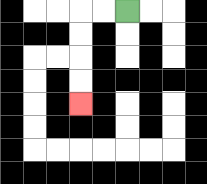{'start': '[5, 0]', 'end': '[3, 4]', 'path_directions': 'L,L,D,D,D,D', 'path_coordinates': '[[5, 0], [4, 0], [3, 0], [3, 1], [3, 2], [3, 3], [3, 4]]'}